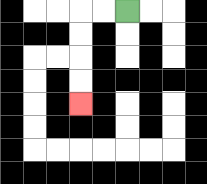{'start': '[5, 0]', 'end': '[3, 4]', 'path_directions': 'L,L,D,D,D,D', 'path_coordinates': '[[5, 0], [4, 0], [3, 0], [3, 1], [3, 2], [3, 3], [3, 4]]'}